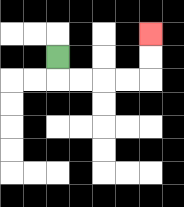{'start': '[2, 2]', 'end': '[6, 1]', 'path_directions': 'D,R,R,R,R,U,U', 'path_coordinates': '[[2, 2], [2, 3], [3, 3], [4, 3], [5, 3], [6, 3], [6, 2], [6, 1]]'}